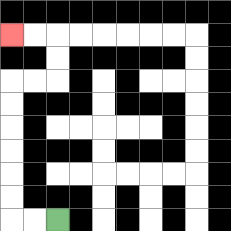{'start': '[2, 9]', 'end': '[0, 1]', 'path_directions': 'L,L,U,U,U,U,U,U,R,R,U,U,L,L', 'path_coordinates': '[[2, 9], [1, 9], [0, 9], [0, 8], [0, 7], [0, 6], [0, 5], [0, 4], [0, 3], [1, 3], [2, 3], [2, 2], [2, 1], [1, 1], [0, 1]]'}